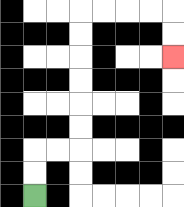{'start': '[1, 8]', 'end': '[7, 2]', 'path_directions': 'U,U,R,R,U,U,U,U,U,U,R,R,R,R,D,D', 'path_coordinates': '[[1, 8], [1, 7], [1, 6], [2, 6], [3, 6], [3, 5], [3, 4], [3, 3], [3, 2], [3, 1], [3, 0], [4, 0], [5, 0], [6, 0], [7, 0], [7, 1], [7, 2]]'}